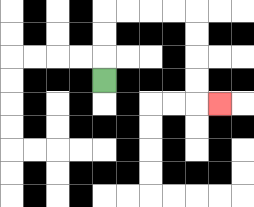{'start': '[4, 3]', 'end': '[9, 4]', 'path_directions': 'U,U,U,R,R,R,R,D,D,D,D,R', 'path_coordinates': '[[4, 3], [4, 2], [4, 1], [4, 0], [5, 0], [6, 0], [7, 0], [8, 0], [8, 1], [8, 2], [8, 3], [8, 4], [9, 4]]'}